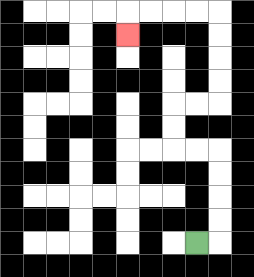{'start': '[8, 10]', 'end': '[5, 1]', 'path_directions': 'R,U,U,U,U,L,L,U,U,R,R,U,U,U,U,L,L,L,L,D', 'path_coordinates': '[[8, 10], [9, 10], [9, 9], [9, 8], [9, 7], [9, 6], [8, 6], [7, 6], [7, 5], [7, 4], [8, 4], [9, 4], [9, 3], [9, 2], [9, 1], [9, 0], [8, 0], [7, 0], [6, 0], [5, 0], [5, 1]]'}